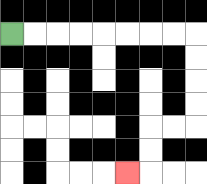{'start': '[0, 1]', 'end': '[5, 7]', 'path_directions': 'R,R,R,R,R,R,R,R,D,D,D,D,L,L,D,D,L', 'path_coordinates': '[[0, 1], [1, 1], [2, 1], [3, 1], [4, 1], [5, 1], [6, 1], [7, 1], [8, 1], [8, 2], [8, 3], [8, 4], [8, 5], [7, 5], [6, 5], [6, 6], [6, 7], [5, 7]]'}